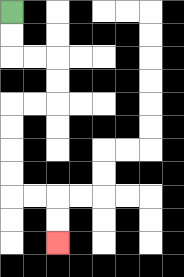{'start': '[0, 0]', 'end': '[2, 10]', 'path_directions': 'D,D,R,R,D,D,L,L,D,D,D,D,R,R,D,D', 'path_coordinates': '[[0, 0], [0, 1], [0, 2], [1, 2], [2, 2], [2, 3], [2, 4], [1, 4], [0, 4], [0, 5], [0, 6], [0, 7], [0, 8], [1, 8], [2, 8], [2, 9], [2, 10]]'}